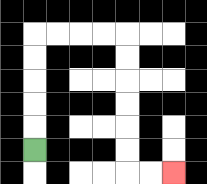{'start': '[1, 6]', 'end': '[7, 7]', 'path_directions': 'U,U,U,U,U,R,R,R,R,D,D,D,D,D,D,R,R', 'path_coordinates': '[[1, 6], [1, 5], [1, 4], [1, 3], [1, 2], [1, 1], [2, 1], [3, 1], [4, 1], [5, 1], [5, 2], [5, 3], [5, 4], [5, 5], [5, 6], [5, 7], [6, 7], [7, 7]]'}